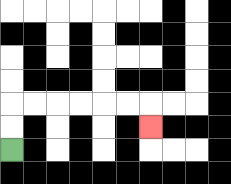{'start': '[0, 6]', 'end': '[6, 5]', 'path_directions': 'U,U,R,R,R,R,R,R,D', 'path_coordinates': '[[0, 6], [0, 5], [0, 4], [1, 4], [2, 4], [3, 4], [4, 4], [5, 4], [6, 4], [6, 5]]'}